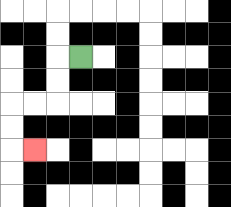{'start': '[3, 2]', 'end': '[1, 6]', 'path_directions': 'L,D,D,L,L,D,D,R', 'path_coordinates': '[[3, 2], [2, 2], [2, 3], [2, 4], [1, 4], [0, 4], [0, 5], [0, 6], [1, 6]]'}